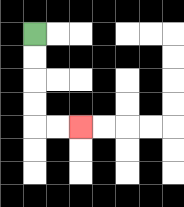{'start': '[1, 1]', 'end': '[3, 5]', 'path_directions': 'D,D,D,D,R,R', 'path_coordinates': '[[1, 1], [1, 2], [1, 3], [1, 4], [1, 5], [2, 5], [3, 5]]'}